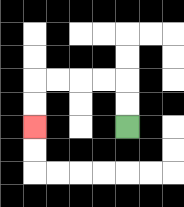{'start': '[5, 5]', 'end': '[1, 5]', 'path_directions': 'U,U,L,L,L,L,D,D', 'path_coordinates': '[[5, 5], [5, 4], [5, 3], [4, 3], [3, 3], [2, 3], [1, 3], [1, 4], [1, 5]]'}